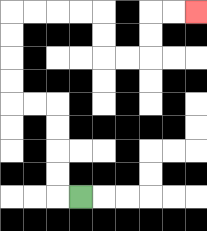{'start': '[3, 8]', 'end': '[8, 0]', 'path_directions': 'L,U,U,U,U,L,L,U,U,U,U,R,R,R,R,D,D,R,R,U,U,R,R', 'path_coordinates': '[[3, 8], [2, 8], [2, 7], [2, 6], [2, 5], [2, 4], [1, 4], [0, 4], [0, 3], [0, 2], [0, 1], [0, 0], [1, 0], [2, 0], [3, 0], [4, 0], [4, 1], [4, 2], [5, 2], [6, 2], [6, 1], [6, 0], [7, 0], [8, 0]]'}